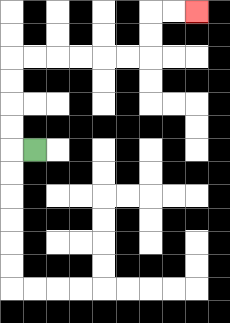{'start': '[1, 6]', 'end': '[8, 0]', 'path_directions': 'L,U,U,U,U,R,R,R,R,R,R,U,U,R,R', 'path_coordinates': '[[1, 6], [0, 6], [0, 5], [0, 4], [0, 3], [0, 2], [1, 2], [2, 2], [3, 2], [4, 2], [5, 2], [6, 2], [6, 1], [6, 0], [7, 0], [8, 0]]'}